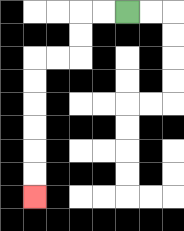{'start': '[5, 0]', 'end': '[1, 8]', 'path_directions': 'L,L,D,D,L,L,D,D,D,D,D,D', 'path_coordinates': '[[5, 0], [4, 0], [3, 0], [3, 1], [3, 2], [2, 2], [1, 2], [1, 3], [1, 4], [1, 5], [1, 6], [1, 7], [1, 8]]'}